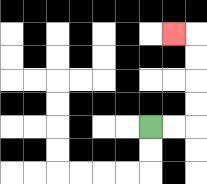{'start': '[6, 5]', 'end': '[7, 1]', 'path_directions': 'R,R,U,U,U,U,L', 'path_coordinates': '[[6, 5], [7, 5], [8, 5], [8, 4], [8, 3], [8, 2], [8, 1], [7, 1]]'}